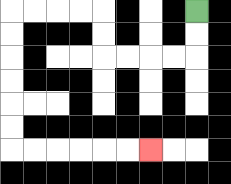{'start': '[8, 0]', 'end': '[6, 6]', 'path_directions': 'D,D,L,L,L,L,U,U,L,L,L,L,D,D,D,D,D,D,R,R,R,R,R,R', 'path_coordinates': '[[8, 0], [8, 1], [8, 2], [7, 2], [6, 2], [5, 2], [4, 2], [4, 1], [4, 0], [3, 0], [2, 0], [1, 0], [0, 0], [0, 1], [0, 2], [0, 3], [0, 4], [0, 5], [0, 6], [1, 6], [2, 6], [3, 6], [4, 6], [5, 6], [6, 6]]'}